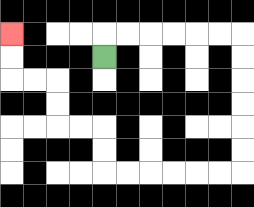{'start': '[4, 2]', 'end': '[0, 1]', 'path_directions': 'U,R,R,R,R,R,R,D,D,D,D,D,D,L,L,L,L,L,L,U,U,L,L,U,U,L,L,U,U', 'path_coordinates': '[[4, 2], [4, 1], [5, 1], [6, 1], [7, 1], [8, 1], [9, 1], [10, 1], [10, 2], [10, 3], [10, 4], [10, 5], [10, 6], [10, 7], [9, 7], [8, 7], [7, 7], [6, 7], [5, 7], [4, 7], [4, 6], [4, 5], [3, 5], [2, 5], [2, 4], [2, 3], [1, 3], [0, 3], [0, 2], [0, 1]]'}